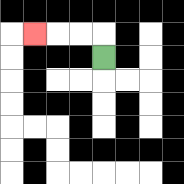{'start': '[4, 2]', 'end': '[1, 1]', 'path_directions': 'U,L,L,L', 'path_coordinates': '[[4, 2], [4, 1], [3, 1], [2, 1], [1, 1]]'}